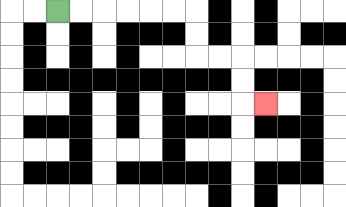{'start': '[2, 0]', 'end': '[11, 4]', 'path_directions': 'R,R,R,R,R,R,D,D,R,R,D,D,R', 'path_coordinates': '[[2, 0], [3, 0], [4, 0], [5, 0], [6, 0], [7, 0], [8, 0], [8, 1], [8, 2], [9, 2], [10, 2], [10, 3], [10, 4], [11, 4]]'}